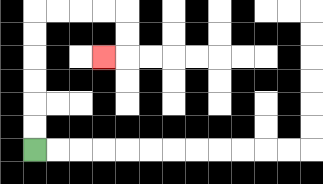{'start': '[1, 6]', 'end': '[4, 2]', 'path_directions': 'U,U,U,U,U,U,R,R,R,R,D,D,L', 'path_coordinates': '[[1, 6], [1, 5], [1, 4], [1, 3], [1, 2], [1, 1], [1, 0], [2, 0], [3, 0], [4, 0], [5, 0], [5, 1], [5, 2], [4, 2]]'}